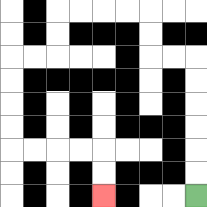{'start': '[8, 8]', 'end': '[4, 8]', 'path_directions': 'U,U,U,U,U,U,L,L,U,U,L,L,L,L,D,D,L,L,D,D,D,D,R,R,R,R,D,D', 'path_coordinates': '[[8, 8], [8, 7], [8, 6], [8, 5], [8, 4], [8, 3], [8, 2], [7, 2], [6, 2], [6, 1], [6, 0], [5, 0], [4, 0], [3, 0], [2, 0], [2, 1], [2, 2], [1, 2], [0, 2], [0, 3], [0, 4], [0, 5], [0, 6], [1, 6], [2, 6], [3, 6], [4, 6], [4, 7], [4, 8]]'}